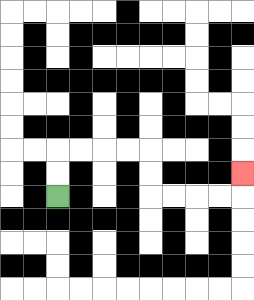{'start': '[2, 8]', 'end': '[10, 7]', 'path_directions': 'U,U,R,R,R,R,D,D,R,R,R,R,U', 'path_coordinates': '[[2, 8], [2, 7], [2, 6], [3, 6], [4, 6], [5, 6], [6, 6], [6, 7], [6, 8], [7, 8], [8, 8], [9, 8], [10, 8], [10, 7]]'}